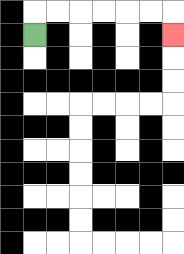{'start': '[1, 1]', 'end': '[7, 1]', 'path_directions': 'U,R,R,R,R,R,R,D', 'path_coordinates': '[[1, 1], [1, 0], [2, 0], [3, 0], [4, 0], [5, 0], [6, 0], [7, 0], [7, 1]]'}